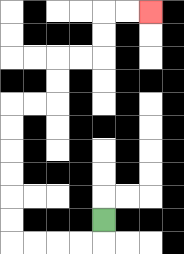{'start': '[4, 9]', 'end': '[6, 0]', 'path_directions': 'D,L,L,L,L,U,U,U,U,U,U,R,R,U,U,R,R,U,U,R,R', 'path_coordinates': '[[4, 9], [4, 10], [3, 10], [2, 10], [1, 10], [0, 10], [0, 9], [0, 8], [0, 7], [0, 6], [0, 5], [0, 4], [1, 4], [2, 4], [2, 3], [2, 2], [3, 2], [4, 2], [4, 1], [4, 0], [5, 0], [6, 0]]'}